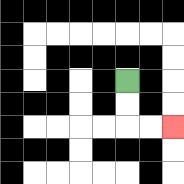{'start': '[5, 3]', 'end': '[7, 5]', 'path_directions': 'D,D,R,R', 'path_coordinates': '[[5, 3], [5, 4], [5, 5], [6, 5], [7, 5]]'}